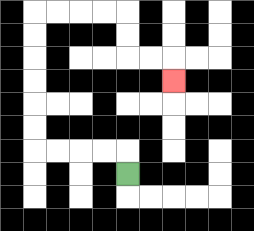{'start': '[5, 7]', 'end': '[7, 3]', 'path_directions': 'U,L,L,L,L,U,U,U,U,U,U,R,R,R,R,D,D,R,R,D', 'path_coordinates': '[[5, 7], [5, 6], [4, 6], [3, 6], [2, 6], [1, 6], [1, 5], [1, 4], [1, 3], [1, 2], [1, 1], [1, 0], [2, 0], [3, 0], [4, 0], [5, 0], [5, 1], [5, 2], [6, 2], [7, 2], [7, 3]]'}